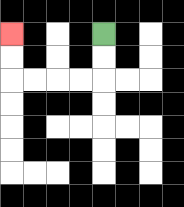{'start': '[4, 1]', 'end': '[0, 1]', 'path_directions': 'D,D,L,L,L,L,U,U', 'path_coordinates': '[[4, 1], [4, 2], [4, 3], [3, 3], [2, 3], [1, 3], [0, 3], [0, 2], [0, 1]]'}